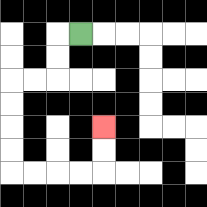{'start': '[3, 1]', 'end': '[4, 5]', 'path_directions': 'L,D,D,L,L,D,D,D,D,R,R,R,R,U,U', 'path_coordinates': '[[3, 1], [2, 1], [2, 2], [2, 3], [1, 3], [0, 3], [0, 4], [0, 5], [0, 6], [0, 7], [1, 7], [2, 7], [3, 7], [4, 7], [4, 6], [4, 5]]'}